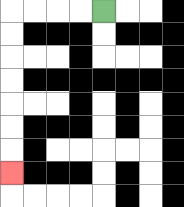{'start': '[4, 0]', 'end': '[0, 7]', 'path_directions': 'L,L,L,L,D,D,D,D,D,D,D', 'path_coordinates': '[[4, 0], [3, 0], [2, 0], [1, 0], [0, 0], [0, 1], [0, 2], [0, 3], [0, 4], [0, 5], [0, 6], [0, 7]]'}